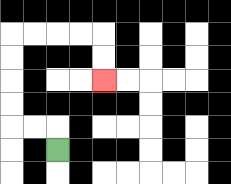{'start': '[2, 6]', 'end': '[4, 3]', 'path_directions': 'U,L,L,U,U,U,U,R,R,R,R,D,D', 'path_coordinates': '[[2, 6], [2, 5], [1, 5], [0, 5], [0, 4], [0, 3], [0, 2], [0, 1], [1, 1], [2, 1], [3, 1], [4, 1], [4, 2], [4, 3]]'}